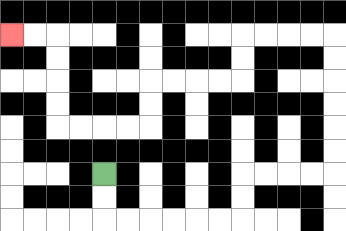{'start': '[4, 7]', 'end': '[0, 1]', 'path_directions': 'D,D,R,R,R,R,R,R,U,U,R,R,R,R,U,U,U,U,U,U,L,L,L,L,D,D,L,L,L,L,D,D,L,L,L,L,U,U,U,U,L,L', 'path_coordinates': '[[4, 7], [4, 8], [4, 9], [5, 9], [6, 9], [7, 9], [8, 9], [9, 9], [10, 9], [10, 8], [10, 7], [11, 7], [12, 7], [13, 7], [14, 7], [14, 6], [14, 5], [14, 4], [14, 3], [14, 2], [14, 1], [13, 1], [12, 1], [11, 1], [10, 1], [10, 2], [10, 3], [9, 3], [8, 3], [7, 3], [6, 3], [6, 4], [6, 5], [5, 5], [4, 5], [3, 5], [2, 5], [2, 4], [2, 3], [2, 2], [2, 1], [1, 1], [0, 1]]'}